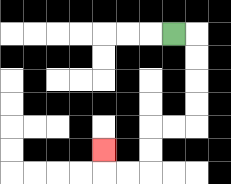{'start': '[7, 1]', 'end': '[4, 6]', 'path_directions': 'R,D,D,D,D,L,L,D,D,L,L,U', 'path_coordinates': '[[7, 1], [8, 1], [8, 2], [8, 3], [8, 4], [8, 5], [7, 5], [6, 5], [6, 6], [6, 7], [5, 7], [4, 7], [4, 6]]'}